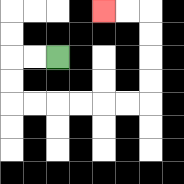{'start': '[2, 2]', 'end': '[4, 0]', 'path_directions': 'L,L,D,D,R,R,R,R,R,R,U,U,U,U,L,L', 'path_coordinates': '[[2, 2], [1, 2], [0, 2], [0, 3], [0, 4], [1, 4], [2, 4], [3, 4], [4, 4], [5, 4], [6, 4], [6, 3], [6, 2], [6, 1], [6, 0], [5, 0], [4, 0]]'}